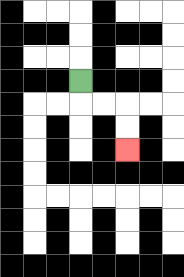{'start': '[3, 3]', 'end': '[5, 6]', 'path_directions': 'D,R,R,D,D', 'path_coordinates': '[[3, 3], [3, 4], [4, 4], [5, 4], [5, 5], [5, 6]]'}